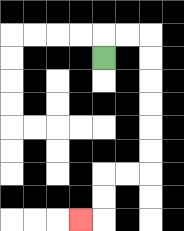{'start': '[4, 2]', 'end': '[3, 9]', 'path_directions': 'U,R,R,D,D,D,D,D,D,L,L,D,D,L', 'path_coordinates': '[[4, 2], [4, 1], [5, 1], [6, 1], [6, 2], [6, 3], [6, 4], [6, 5], [6, 6], [6, 7], [5, 7], [4, 7], [4, 8], [4, 9], [3, 9]]'}